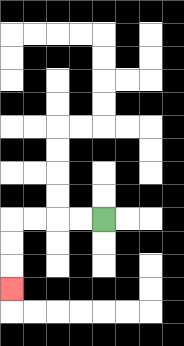{'start': '[4, 9]', 'end': '[0, 12]', 'path_directions': 'L,L,L,L,D,D,D', 'path_coordinates': '[[4, 9], [3, 9], [2, 9], [1, 9], [0, 9], [0, 10], [0, 11], [0, 12]]'}